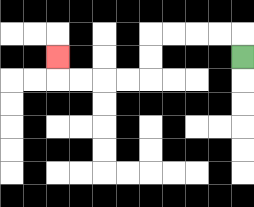{'start': '[10, 2]', 'end': '[2, 2]', 'path_directions': 'U,L,L,L,L,D,D,L,L,L,L,U', 'path_coordinates': '[[10, 2], [10, 1], [9, 1], [8, 1], [7, 1], [6, 1], [6, 2], [6, 3], [5, 3], [4, 3], [3, 3], [2, 3], [2, 2]]'}